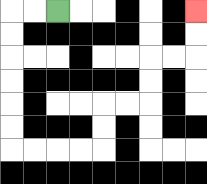{'start': '[2, 0]', 'end': '[8, 0]', 'path_directions': 'L,L,D,D,D,D,D,D,R,R,R,R,U,U,R,R,U,U,R,R,U,U', 'path_coordinates': '[[2, 0], [1, 0], [0, 0], [0, 1], [0, 2], [0, 3], [0, 4], [0, 5], [0, 6], [1, 6], [2, 6], [3, 6], [4, 6], [4, 5], [4, 4], [5, 4], [6, 4], [6, 3], [6, 2], [7, 2], [8, 2], [8, 1], [8, 0]]'}